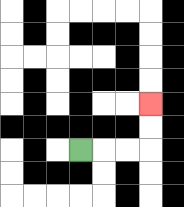{'start': '[3, 6]', 'end': '[6, 4]', 'path_directions': 'R,R,R,U,U', 'path_coordinates': '[[3, 6], [4, 6], [5, 6], [6, 6], [6, 5], [6, 4]]'}